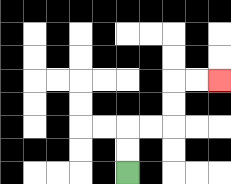{'start': '[5, 7]', 'end': '[9, 3]', 'path_directions': 'U,U,R,R,U,U,R,R', 'path_coordinates': '[[5, 7], [5, 6], [5, 5], [6, 5], [7, 5], [7, 4], [7, 3], [8, 3], [9, 3]]'}